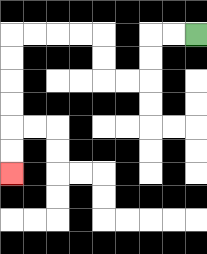{'start': '[8, 1]', 'end': '[0, 7]', 'path_directions': 'L,L,D,D,L,L,U,U,L,L,L,L,D,D,D,D,D,D', 'path_coordinates': '[[8, 1], [7, 1], [6, 1], [6, 2], [6, 3], [5, 3], [4, 3], [4, 2], [4, 1], [3, 1], [2, 1], [1, 1], [0, 1], [0, 2], [0, 3], [0, 4], [0, 5], [0, 6], [0, 7]]'}